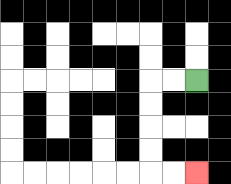{'start': '[8, 3]', 'end': '[8, 7]', 'path_directions': 'L,L,D,D,D,D,R,R', 'path_coordinates': '[[8, 3], [7, 3], [6, 3], [6, 4], [6, 5], [6, 6], [6, 7], [7, 7], [8, 7]]'}